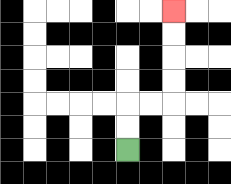{'start': '[5, 6]', 'end': '[7, 0]', 'path_directions': 'U,U,R,R,U,U,U,U', 'path_coordinates': '[[5, 6], [5, 5], [5, 4], [6, 4], [7, 4], [7, 3], [7, 2], [7, 1], [7, 0]]'}